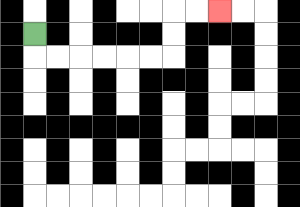{'start': '[1, 1]', 'end': '[9, 0]', 'path_directions': 'D,R,R,R,R,R,R,U,U,R,R', 'path_coordinates': '[[1, 1], [1, 2], [2, 2], [3, 2], [4, 2], [5, 2], [6, 2], [7, 2], [7, 1], [7, 0], [8, 0], [9, 0]]'}